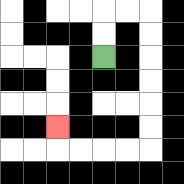{'start': '[4, 2]', 'end': '[2, 5]', 'path_directions': 'U,U,R,R,D,D,D,D,D,D,L,L,L,L,U', 'path_coordinates': '[[4, 2], [4, 1], [4, 0], [5, 0], [6, 0], [6, 1], [6, 2], [6, 3], [6, 4], [6, 5], [6, 6], [5, 6], [4, 6], [3, 6], [2, 6], [2, 5]]'}